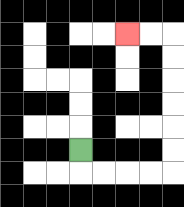{'start': '[3, 6]', 'end': '[5, 1]', 'path_directions': 'D,R,R,R,R,U,U,U,U,U,U,L,L', 'path_coordinates': '[[3, 6], [3, 7], [4, 7], [5, 7], [6, 7], [7, 7], [7, 6], [7, 5], [7, 4], [7, 3], [7, 2], [7, 1], [6, 1], [5, 1]]'}